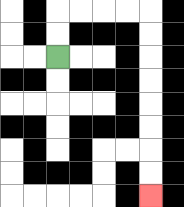{'start': '[2, 2]', 'end': '[6, 8]', 'path_directions': 'U,U,R,R,R,R,D,D,D,D,D,D,D,D', 'path_coordinates': '[[2, 2], [2, 1], [2, 0], [3, 0], [4, 0], [5, 0], [6, 0], [6, 1], [6, 2], [6, 3], [6, 4], [6, 5], [6, 6], [6, 7], [6, 8]]'}